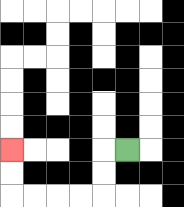{'start': '[5, 6]', 'end': '[0, 6]', 'path_directions': 'L,D,D,L,L,L,L,U,U', 'path_coordinates': '[[5, 6], [4, 6], [4, 7], [4, 8], [3, 8], [2, 8], [1, 8], [0, 8], [0, 7], [0, 6]]'}